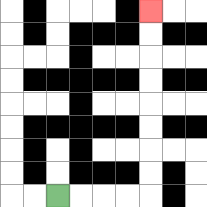{'start': '[2, 8]', 'end': '[6, 0]', 'path_directions': 'R,R,R,R,U,U,U,U,U,U,U,U', 'path_coordinates': '[[2, 8], [3, 8], [4, 8], [5, 8], [6, 8], [6, 7], [6, 6], [6, 5], [6, 4], [6, 3], [6, 2], [6, 1], [6, 0]]'}